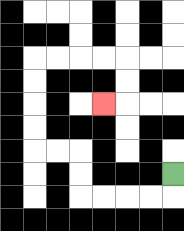{'start': '[7, 7]', 'end': '[4, 4]', 'path_directions': 'D,L,L,L,L,U,U,L,L,U,U,U,U,R,R,R,R,D,D,L', 'path_coordinates': '[[7, 7], [7, 8], [6, 8], [5, 8], [4, 8], [3, 8], [3, 7], [3, 6], [2, 6], [1, 6], [1, 5], [1, 4], [1, 3], [1, 2], [2, 2], [3, 2], [4, 2], [5, 2], [5, 3], [5, 4], [4, 4]]'}